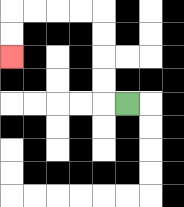{'start': '[5, 4]', 'end': '[0, 2]', 'path_directions': 'L,U,U,U,U,L,L,L,L,D,D', 'path_coordinates': '[[5, 4], [4, 4], [4, 3], [4, 2], [4, 1], [4, 0], [3, 0], [2, 0], [1, 0], [0, 0], [0, 1], [0, 2]]'}